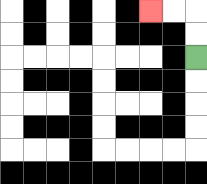{'start': '[8, 2]', 'end': '[6, 0]', 'path_directions': 'U,U,L,L', 'path_coordinates': '[[8, 2], [8, 1], [8, 0], [7, 0], [6, 0]]'}